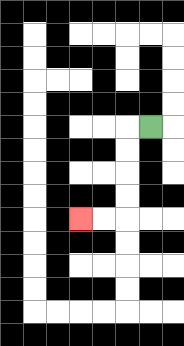{'start': '[6, 5]', 'end': '[3, 9]', 'path_directions': 'L,D,D,D,D,L,L', 'path_coordinates': '[[6, 5], [5, 5], [5, 6], [5, 7], [5, 8], [5, 9], [4, 9], [3, 9]]'}